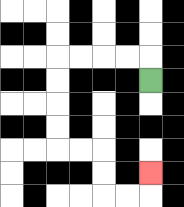{'start': '[6, 3]', 'end': '[6, 7]', 'path_directions': 'U,L,L,L,L,D,D,D,D,R,R,D,D,R,R,U', 'path_coordinates': '[[6, 3], [6, 2], [5, 2], [4, 2], [3, 2], [2, 2], [2, 3], [2, 4], [2, 5], [2, 6], [3, 6], [4, 6], [4, 7], [4, 8], [5, 8], [6, 8], [6, 7]]'}